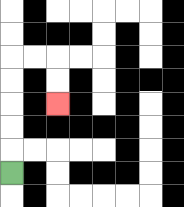{'start': '[0, 7]', 'end': '[2, 4]', 'path_directions': 'U,U,U,U,U,R,R,D,D', 'path_coordinates': '[[0, 7], [0, 6], [0, 5], [0, 4], [0, 3], [0, 2], [1, 2], [2, 2], [2, 3], [2, 4]]'}